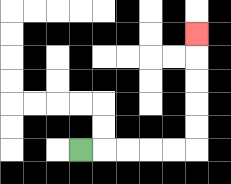{'start': '[3, 6]', 'end': '[8, 1]', 'path_directions': 'R,R,R,R,R,U,U,U,U,U', 'path_coordinates': '[[3, 6], [4, 6], [5, 6], [6, 6], [7, 6], [8, 6], [8, 5], [8, 4], [8, 3], [8, 2], [8, 1]]'}